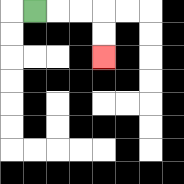{'start': '[1, 0]', 'end': '[4, 2]', 'path_directions': 'R,R,R,D,D', 'path_coordinates': '[[1, 0], [2, 0], [3, 0], [4, 0], [4, 1], [4, 2]]'}